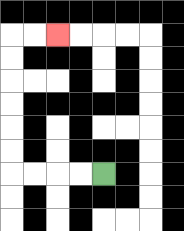{'start': '[4, 7]', 'end': '[2, 1]', 'path_directions': 'L,L,L,L,U,U,U,U,U,U,R,R', 'path_coordinates': '[[4, 7], [3, 7], [2, 7], [1, 7], [0, 7], [0, 6], [0, 5], [0, 4], [0, 3], [0, 2], [0, 1], [1, 1], [2, 1]]'}